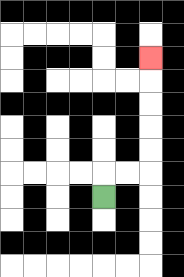{'start': '[4, 8]', 'end': '[6, 2]', 'path_directions': 'U,R,R,U,U,U,U,U', 'path_coordinates': '[[4, 8], [4, 7], [5, 7], [6, 7], [6, 6], [6, 5], [6, 4], [6, 3], [6, 2]]'}